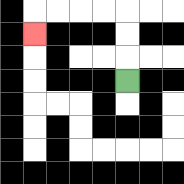{'start': '[5, 3]', 'end': '[1, 1]', 'path_directions': 'U,U,U,L,L,L,L,D', 'path_coordinates': '[[5, 3], [5, 2], [5, 1], [5, 0], [4, 0], [3, 0], [2, 0], [1, 0], [1, 1]]'}